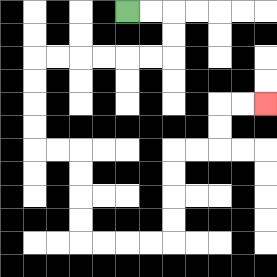{'start': '[5, 0]', 'end': '[11, 4]', 'path_directions': 'R,R,D,D,L,L,L,L,L,L,D,D,D,D,R,R,D,D,D,D,R,R,R,R,U,U,U,U,R,R,U,U,R,R', 'path_coordinates': '[[5, 0], [6, 0], [7, 0], [7, 1], [7, 2], [6, 2], [5, 2], [4, 2], [3, 2], [2, 2], [1, 2], [1, 3], [1, 4], [1, 5], [1, 6], [2, 6], [3, 6], [3, 7], [3, 8], [3, 9], [3, 10], [4, 10], [5, 10], [6, 10], [7, 10], [7, 9], [7, 8], [7, 7], [7, 6], [8, 6], [9, 6], [9, 5], [9, 4], [10, 4], [11, 4]]'}